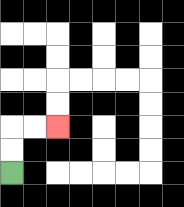{'start': '[0, 7]', 'end': '[2, 5]', 'path_directions': 'U,U,R,R', 'path_coordinates': '[[0, 7], [0, 6], [0, 5], [1, 5], [2, 5]]'}